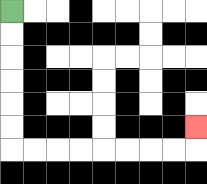{'start': '[0, 0]', 'end': '[8, 5]', 'path_directions': 'D,D,D,D,D,D,R,R,R,R,R,R,R,R,U', 'path_coordinates': '[[0, 0], [0, 1], [0, 2], [0, 3], [0, 4], [0, 5], [0, 6], [1, 6], [2, 6], [3, 6], [4, 6], [5, 6], [6, 6], [7, 6], [8, 6], [8, 5]]'}